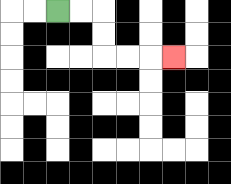{'start': '[2, 0]', 'end': '[7, 2]', 'path_directions': 'R,R,D,D,R,R,R', 'path_coordinates': '[[2, 0], [3, 0], [4, 0], [4, 1], [4, 2], [5, 2], [6, 2], [7, 2]]'}